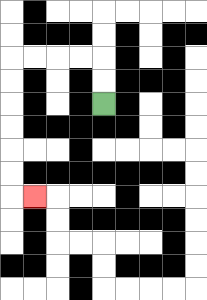{'start': '[4, 4]', 'end': '[1, 8]', 'path_directions': 'U,U,L,L,L,L,D,D,D,D,D,D,R', 'path_coordinates': '[[4, 4], [4, 3], [4, 2], [3, 2], [2, 2], [1, 2], [0, 2], [0, 3], [0, 4], [0, 5], [0, 6], [0, 7], [0, 8], [1, 8]]'}